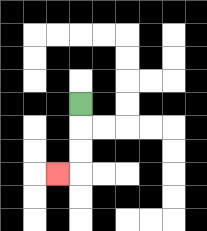{'start': '[3, 4]', 'end': '[2, 7]', 'path_directions': 'D,D,D,L', 'path_coordinates': '[[3, 4], [3, 5], [3, 6], [3, 7], [2, 7]]'}